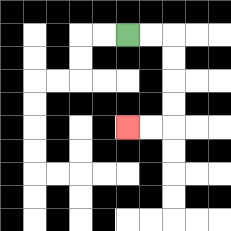{'start': '[5, 1]', 'end': '[5, 5]', 'path_directions': 'R,R,D,D,D,D,L,L', 'path_coordinates': '[[5, 1], [6, 1], [7, 1], [7, 2], [7, 3], [7, 4], [7, 5], [6, 5], [5, 5]]'}